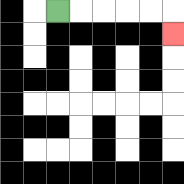{'start': '[2, 0]', 'end': '[7, 1]', 'path_directions': 'R,R,R,R,R,D', 'path_coordinates': '[[2, 0], [3, 0], [4, 0], [5, 0], [6, 0], [7, 0], [7, 1]]'}